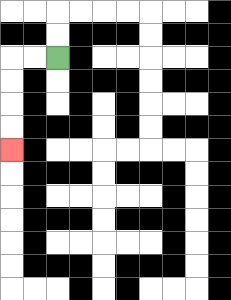{'start': '[2, 2]', 'end': '[0, 6]', 'path_directions': 'L,L,D,D,D,D', 'path_coordinates': '[[2, 2], [1, 2], [0, 2], [0, 3], [0, 4], [0, 5], [0, 6]]'}